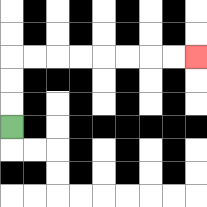{'start': '[0, 5]', 'end': '[8, 2]', 'path_directions': 'U,U,U,R,R,R,R,R,R,R,R', 'path_coordinates': '[[0, 5], [0, 4], [0, 3], [0, 2], [1, 2], [2, 2], [3, 2], [4, 2], [5, 2], [6, 2], [7, 2], [8, 2]]'}